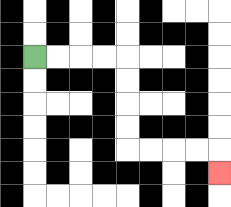{'start': '[1, 2]', 'end': '[9, 7]', 'path_directions': 'R,R,R,R,D,D,D,D,R,R,R,R,D', 'path_coordinates': '[[1, 2], [2, 2], [3, 2], [4, 2], [5, 2], [5, 3], [5, 4], [5, 5], [5, 6], [6, 6], [7, 6], [8, 6], [9, 6], [9, 7]]'}